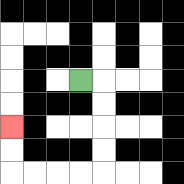{'start': '[3, 3]', 'end': '[0, 5]', 'path_directions': 'R,D,D,D,D,L,L,L,L,U,U', 'path_coordinates': '[[3, 3], [4, 3], [4, 4], [4, 5], [4, 6], [4, 7], [3, 7], [2, 7], [1, 7], [0, 7], [0, 6], [0, 5]]'}